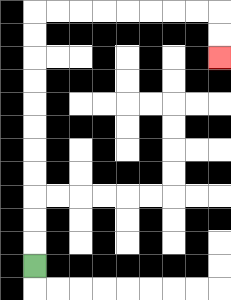{'start': '[1, 11]', 'end': '[9, 2]', 'path_directions': 'U,U,U,U,U,U,U,U,U,U,U,R,R,R,R,R,R,R,R,D,D', 'path_coordinates': '[[1, 11], [1, 10], [1, 9], [1, 8], [1, 7], [1, 6], [1, 5], [1, 4], [1, 3], [1, 2], [1, 1], [1, 0], [2, 0], [3, 0], [4, 0], [5, 0], [6, 0], [7, 0], [8, 0], [9, 0], [9, 1], [9, 2]]'}